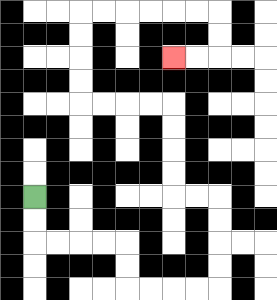{'start': '[1, 8]', 'end': '[7, 2]', 'path_directions': 'D,D,R,R,R,R,D,D,R,R,R,R,U,U,U,U,L,L,U,U,U,U,L,L,L,L,U,U,U,U,R,R,R,R,R,R,D,D,L,L', 'path_coordinates': '[[1, 8], [1, 9], [1, 10], [2, 10], [3, 10], [4, 10], [5, 10], [5, 11], [5, 12], [6, 12], [7, 12], [8, 12], [9, 12], [9, 11], [9, 10], [9, 9], [9, 8], [8, 8], [7, 8], [7, 7], [7, 6], [7, 5], [7, 4], [6, 4], [5, 4], [4, 4], [3, 4], [3, 3], [3, 2], [3, 1], [3, 0], [4, 0], [5, 0], [6, 0], [7, 0], [8, 0], [9, 0], [9, 1], [9, 2], [8, 2], [7, 2]]'}